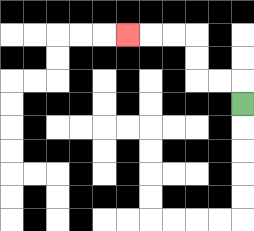{'start': '[10, 4]', 'end': '[5, 1]', 'path_directions': 'U,L,L,U,U,L,L,L', 'path_coordinates': '[[10, 4], [10, 3], [9, 3], [8, 3], [8, 2], [8, 1], [7, 1], [6, 1], [5, 1]]'}